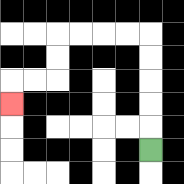{'start': '[6, 6]', 'end': '[0, 4]', 'path_directions': 'U,U,U,U,U,L,L,L,L,D,D,L,L,D', 'path_coordinates': '[[6, 6], [6, 5], [6, 4], [6, 3], [6, 2], [6, 1], [5, 1], [4, 1], [3, 1], [2, 1], [2, 2], [2, 3], [1, 3], [0, 3], [0, 4]]'}